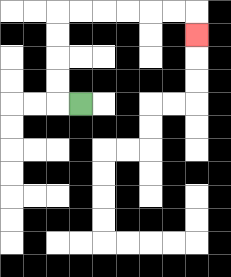{'start': '[3, 4]', 'end': '[8, 1]', 'path_directions': 'L,U,U,U,U,R,R,R,R,R,R,D', 'path_coordinates': '[[3, 4], [2, 4], [2, 3], [2, 2], [2, 1], [2, 0], [3, 0], [4, 0], [5, 0], [6, 0], [7, 0], [8, 0], [8, 1]]'}